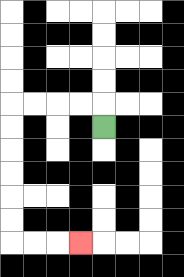{'start': '[4, 5]', 'end': '[3, 10]', 'path_directions': 'U,L,L,L,L,D,D,D,D,D,D,R,R,R', 'path_coordinates': '[[4, 5], [4, 4], [3, 4], [2, 4], [1, 4], [0, 4], [0, 5], [0, 6], [0, 7], [0, 8], [0, 9], [0, 10], [1, 10], [2, 10], [3, 10]]'}